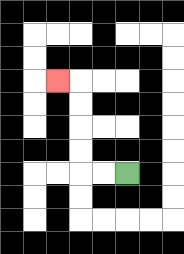{'start': '[5, 7]', 'end': '[2, 3]', 'path_directions': 'L,L,U,U,U,U,L', 'path_coordinates': '[[5, 7], [4, 7], [3, 7], [3, 6], [3, 5], [3, 4], [3, 3], [2, 3]]'}